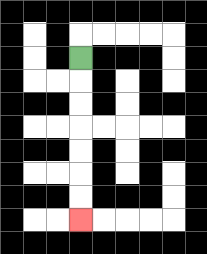{'start': '[3, 2]', 'end': '[3, 9]', 'path_directions': 'D,D,D,D,D,D,D', 'path_coordinates': '[[3, 2], [3, 3], [3, 4], [3, 5], [3, 6], [3, 7], [3, 8], [3, 9]]'}